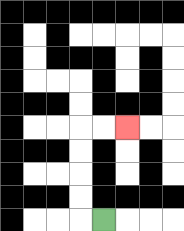{'start': '[4, 9]', 'end': '[5, 5]', 'path_directions': 'L,U,U,U,U,R,R', 'path_coordinates': '[[4, 9], [3, 9], [3, 8], [3, 7], [3, 6], [3, 5], [4, 5], [5, 5]]'}